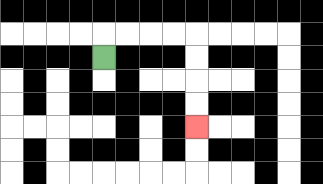{'start': '[4, 2]', 'end': '[8, 5]', 'path_directions': 'U,R,R,R,R,D,D,D,D', 'path_coordinates': '[[4, 2], [4, 1], [5, 1], [6, 1], [7, 1], [8, 1], [8, 2], [8, 3], [8, 4], [8, 5]]'}